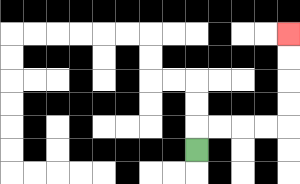{'start': '[8, 6]', 'end': '[12, 1]', 'path_directions': 'U,R,R,R,R,U,U,U,U', 'path_coordinates': '[[8, 6], [8, 5], [9, 5], [10, 5], [11, 5], [12, 5], [12, 4], [12, 3], [12, 2], [12, 1]]'}